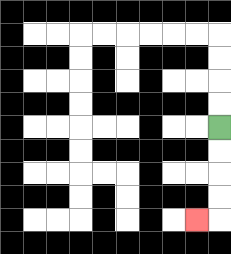{'start': '[9, 5]', 'end': '[8, 9]', 'path_directions': 'D,D,D,D,L', 'path_coordinates': '[[9, 5], [9, 6], [9, 7], [9, 8], [9, 9], [8, 9]]'}